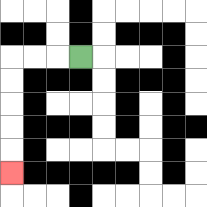{'start': '[3, 2]', 'end': '[0, 7]', 'path_directions': 'L,L,L,D,D,D,D,D', 'path_coordinates': '[[3, 2], [2, 2], [1, 2], [0, 2], [0, 3], [0, 4], [0, 5], [0, 6], [0, 7]]'}